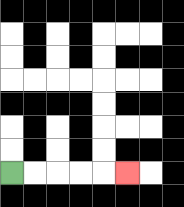{'start': '[0, 7]', 'end': '[5, 7]', 'path_directions': 'R,R,R,R,R', 'path_coordinates': '[[0, 7], [1, 7], [2, 7], [3, 7], [4, 7], [5, 7]]'}